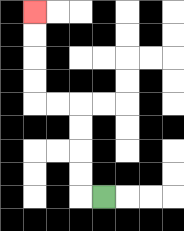{'start': '[4, 8]', 'end': '[1, 0]', 'path_directions': 'L,U,U,U,U,L,L,U,U,U,U', 'path_coordinates': '[[4, 8], [3, 8], [3, 7], [3, 6], [3, 5], [3, 4], [2, 4], [1, 4], [1, 3], [1, 2], [1, 1], [1, 0]]'}